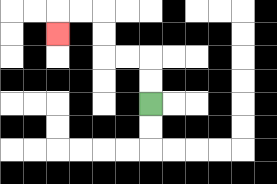{'start': '[6, 4]', 'end': '[2, 1]', 'path_directions': 'U,U,L,L,U,U,L,L,D', 'path_coordinates': '[[6, 4], [6, 3], [6, 2], [5, 2], [4, 2], [4, 1], [4, 0], [3, 0], [2, 0], [2, 1]]'}